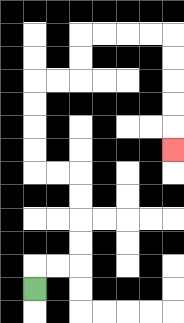{'start': '[1, 12]', 'end': '[7, 6]', 'path_directions': 'U,R,R,U,U,U,U,L,L,U,U,U,U,R,R,U,U,R,R,R,R,D,D,D,D,D', 'path_coordinates': '[[1, 12], [1, 11], [2, 11], [3, 11], [3, 10], [3, 9], [3, 8], [3, 7], [2, 7], [1, 7], [1, 6], [1, 5], [1, 4], [1, 3], [2, 3], [3, 3], [3, 2], [3, 1], [4, 1], [5, 1], [6, 1], [7, 1], [7, 2], [7, 3], [7, 4], [7, 5], [7, 6]]'}